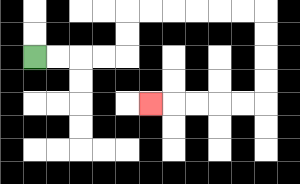{'start': '[1, 2]', 'end': '[6, 4]', 'path_directions': 'R,R,R,R,U,U,R,R,R,R,R,R,D,D,D,D,L,L,L,L,L', 'path_coordinates': '[[1, 2], [2, 2], [3, 2], [4, 2], [5, 2], [5, 1], [5, 0], [6, 0], [7, 0], [8, 0], [9, 0], [10, 0], [11, 0], [11, 1], [11, 2], [11, 3], [11, 4], [10, 4], [9, 4], [8, 4], [7, 4], [6, 4]]'}